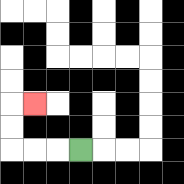{'start': '[3, 6]', 'end': '[1, 4]', 'path_directions': 'L,L,L,U,U,R', 'path_coordinates': '[[3, 6], [2, 6], [1, 6], [0, 6], [0, 5], [0, 4], [1, 4]]'}